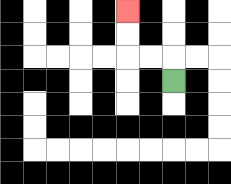{'start': '[7, 3]', 'end': '[5, 0]', 'path_directions': 'U,L,L,U,U', 'path_coordinates': '[[7, 3], [7, 2], [6, 2], [5, 2], [5, 1], [5, 0]]'}